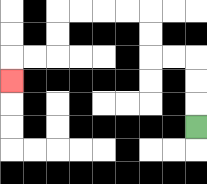{'start': '[8, 5]', 'end': '[0, 3]', 'path_directions': 'U,U,U,L,L,U,U,L,L,L,L,D,D,L,L,D', 'path_coordinates': '[[8, 5], [8, 4], [8, 3], [8, 2], [7, 2], [6, 2], [6, 1], [6, 0], [5, 0], [4, 0], [3, 0], [2, 0], [2, 1], [2, 2], [1, 2], [0, 2], [0, 3]]'}